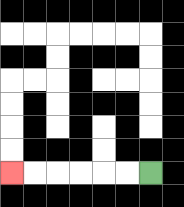{'start': '[6, 7]', 'end': '[0, 7]', 'path_directions': 'L,L,L,L,L,L', 'path_coordinates': '[[6, 7], [5, 7], [4, 7], [3, 7], [2, 7], [1, 7], [0, 7]]'}